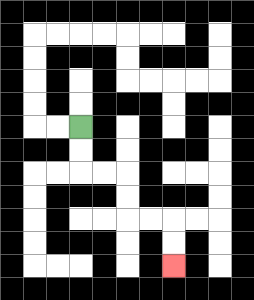{'start': '[3, 5]', 'end': '[7, 11]', 'path_directions': 'D,D,R,R,D,D,R,R,D,D', 'path_coordinates': '[[3, 5], [3, 6], [3, 7], [4, 7], [5, 7], [5, 8], [5, 9], [6, 9], [7, 9], [7, 10], [7, 11]]'}